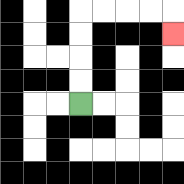{'start': '[3, 4]', 'end': '[7, 1]', 'path_directions': 'U,U,U,U,R,R,R,R,D', 'path_coordinates': '[[3, 4], [3, 3], [3, 2], [3, 1], [3, 0], [4, 0], [5, 0], [6, 0], [7, 0], [7, 1]]'}